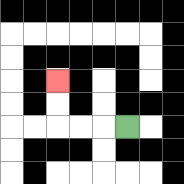{'start': '[5, 5]', 'end': '[2, 3]', 'path_directions': 'L,L,L,U,U', 'path_coordinates': '[[5, 5], [4, 5], [3, 5], [2, 5], [2, 4], [2, 3]]'}